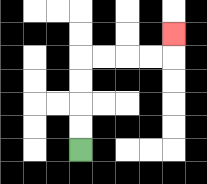{'start': '[3, 6]', 'end': '[7, 1]', 'path_directions': 'U,U,U,U,R,R,R,R,U', 'path_coordinates': '[[3, 6], [3, 5], [3, 4], [3, 3], [3, 2], [4, 2], [5, 2], [6, 2], [7, 2], [7, 1]]'}